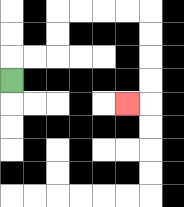{'start': '[0, 3]', 'end': '[5, 4]', 'path_directions': 'U,R,R,U,U,R,R,R,R,D,D,D,D,L', 'path_coordinates': '[[0, 3], [0, 2], [1, 2], [2, 2], [2, 1], [2, 0], [3, 0], [4, 0], [5, 0], [6, 0], [6, 1], [6, 2], [6, 3], [6, 4], [5, 4]]'}